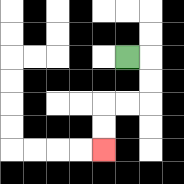{'start': '[5, 2]', 'end': '[4, 6]', 'path_directions': 'R,D,D,L,L,D,D', 'path_coordinates': '[[5, 2], [6, 2], [6, 3], [6, 4], [5, 4], [4, 4], [4, 5], [4, 6]]'}